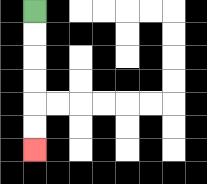{'start': '[1, 0]', 'end': '[1, 6]', 'path_directions': 'D,D,D,D,D,D', 'path_coordinates': '[[1, 0], [1, 1], [1, 2], [1, 3], [1, 4], [1, 5], [1, 6]]'}